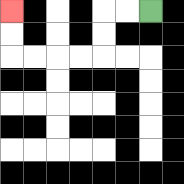{'start': '[6, 0]', 'end': '[0, 0]', 'path_directions': 'L,L,D,D,L,L,L,L,U,U', 'path_coordinates': '[[6, 0], [5, 0], [4, 0], [4, 1], [4, 2], [3, 2], [2, 2], [1, 2], [0, 2], [0, 1], [0, 0]]'}